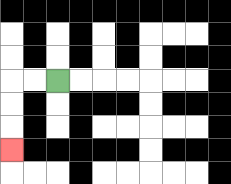{'start': '[2, 3]', 'end': '[0, 6]', 'path_directions': 'L,L,D,D,D', 'path_coordinates': '[[2, 3], [1, 3], [0, 3], [0, 4], [0, 5], [0, 6]]'}